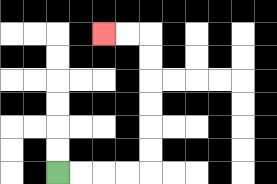{'start': '[2, 7]', 'end': '[4, 1]', 'path_directions': 'R,R,R,R,U,U,U,U,U,U,L,L', 'path_coordinates': '[[2, 7], [3, 7], [4, 7], [5, 7], [6, 7], [6, 6], [6, 5], [6, 4], [6, 3], [6, 2], [6, 1], [5, 1], [4, 1]]'}